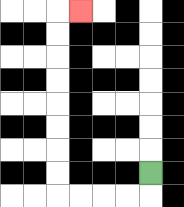{'start': '[6, 7]', 'end': '[3, 0]', 'path_directions': 'D,L,L,L,L,U,U,U,U,U,U,U,U,R', 'path_coordinates': '[[6, 7], [6, 8], [5, 8], [4, 8], [3, 8], [2, 8], [2, 7], [2, 6], [2, 5], [2, 4], [2, 3], [2, 2], [2, 1], [2, 0], [3, 0]]'}